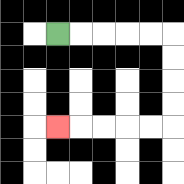{'start': '[2, 1]', 'end': '[2, 5]', 'path_directions': 'R,R,R,R,R,D,D,D,D,L,L,L,L,L', 'path_coordinates': '[[2, 1], [3, 1], [4, 1], [5, 1], [6, 1], [7, 1], [7, 2], [7, 3], [7, 4], [7, 5], [6, 5], [5, 5], [4, 5], [3, 5], [2, 5]]'}